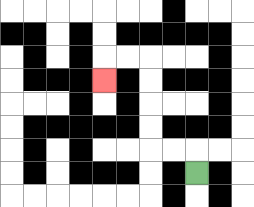{'start': '[8, 7]', 'end': '[4, 3]', 'path_directions': 'U,L,L,U,U,U,U,L,L,D', 'path_coordinates': '[[8, 7], [8, 6], [7, 6], [6, 6], [6, 5], [6, 4], [6, 3], [6, 2], [5, 2], [4, 2], [4, 3]]'}